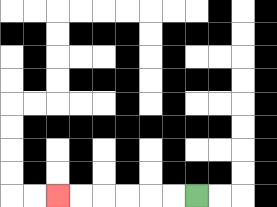{'start': '[8, 8]', 'end': '[2, 8]', 'path_directions': 'L,L,L,L,L,L', 'path_coordinates': '[[8, 8], [7, 8], [6, 8], [5, 8], [4, 8], [3, 8], [2, 8]]'}